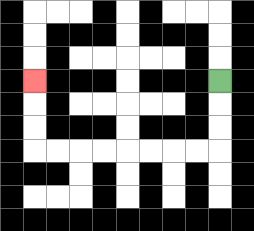{'start': '[9, 3]', 'end': '[1, 3]', 'path_directions': 'D,D,D,L,L,L,L,L,L,L,L,U,U,U', 'path_coordinates': '[[9, 3], [9, 4], [9, 5], [9, 6], [8, 6], [7, 6], [6, 6], [5, 6], [4, 6], [3, 6], [2, 6], [1, 6], [1, 5], [1, 4], [1, 3]]'}